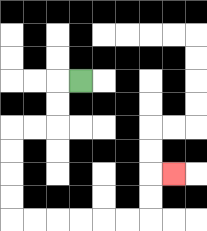{'start': '[3, 3]', 'end': '[7, 7]', 'path_directions': 'L,D,D,L,L,D,D,D,D,R,R,R,R,R,R,U,U,R', 'path_coordinates': '[[3, 3], [2, 3], [2, 4], [2, 5], [1, 5], [0, 5], [0, 6], [0, 7], [0, 8], [0, 9], [1, 9], [2, 9], [3, 9], [4, 9], [5, 9], [6, 9], [6, 8], [6, 7], [7, 7]]'}